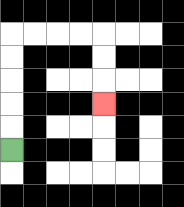{'start': '[0, 6]', 'end': '[4, 4]', 'path_directions': 'U,U,U,U,U,R,R,R,R,D,D,D', 'path_coordinates': '[[0, 6], [0, 5], [0, 4], [0, 3], [0, 2], [0, 1], [1, 1], [2, 1], [3, 1], [4, 1], [4, 2], [4, 3], [4, 4]]'}